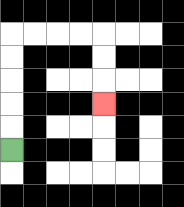{'start': '[0, 6]', 'end': '[4, 4]', 'path_directions': 'U,U,U,U,U,R,R,R,R,D,D,D', 'path_coordinates': '[[0, 6], [0, 5], [0, 4], [0, 3], [0, 2], [0, 1], [1, 1], [2, 1], [3, 1], [4, 1], [4, 2], [4, 3], [4, 4]]'}